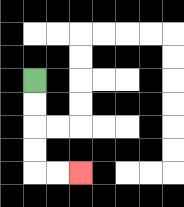{'start': '[1, 3]', 'end': '[3, 7]', 'path_directions': 'D,D,D,D,R,R', 'path_coordinates': '[[1, 3], [1, 4], [1, 5], [1, 6], [1, 7], [2, 7], [3, 7]]'}